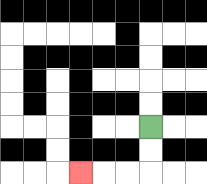{'start': '[6, 5]', 'end': '[3, 7]', 'path_directions': 'D,D,L,L,L', 'path_coordinates': '[[6, 5], [6, 6], [6, 7], [5, 7], [4, 7], [3, 7]]'}